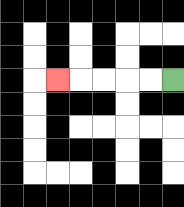{'start': '[7, 3]', 'end': '[2, 3]', 'path_directions': 'L,L,L,L,L', 'path_coordinates': '[[7, 3], [6, 3], [5, 3], [4, 3], [3, 3], [2, 3]]'}